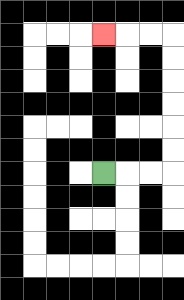{'start': '[4, 7]', 'end': '[4, 1]', 'path_directions': 'R,R,R,U,U,U,U,U,U,L,L,L', 'path_coordinates': '[[4, 7], [5, 7], [6, 7], [7, 7], [7, 6], [7, 5], [7, 4], [7, 3], [7, 2], [7, 1], [6, 1], [5, 1], [4, 1]]'}